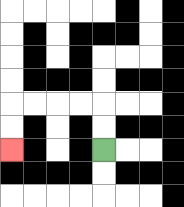{'start': '[4, 6]', 'end': '[0, 6]', 'path_directions': 'U,U,L,L,L,L,D,D', 'path_coordinates': '[[4, 6], [4, 5], [4, 4], [3, 4], [2, 4], [1, 4], [0, 4], [0, 5], [0, 6]]'}